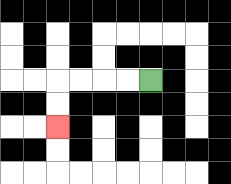{'start': '[6, 3]', 'end': '[2, 5]', 'path_directions': 'L,L,L,L,D,D', 'path_coordinates': '[[6, 3], [5, 3], [4, 3], [3, 3], [2, 3], [2, 4], [2, 5]]'}